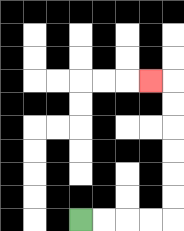{'start': '[3, 9]', 'end': '[6, 3]', 'path_directions': 'R,R,R,R,U,U,U,U,U,U,L', 'path_coordinates': '[[3, 9], [4, 9], [5, 9], [6, 9], [7, 9], [7, 8], [7, 7], [7, 6], [7, 5], [7, 4], [7, 3], [6, 3]]'}